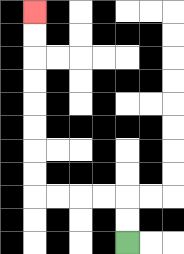{'start': '[5, 10]', 'end': '[1, 0]', 'path_directions': 'U,U,L,L,L,L,U,U,U,U,U,U,U,U', 'path_coordinates': '[[5, 10], [5, 9], [5, 8], [4, 8], [3, 8], [2, 8], [1, 8], [1, 7], [1, 6], [1, 5], [1, 4], [1, 3], [1, 2], [1, 1], [1, 0]]'}